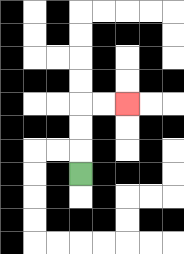{'start': '[3, 7]', 'end': '[5, 4]', 'path_directions': 'U,U,U,R,R', 'path_coordinates': '[[3, 7], [3, 6], [3, 5], [3, 4], [4, 4], [5, 4]]'}